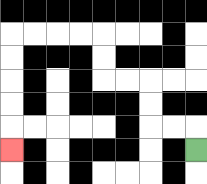{'start': '[8, 6]', 'end': '[0, 6]', 'path_directions': 'U,L,L,U,U,L,L,U,U,L,L,L,L,D,D,D,D,D', 'path_coordinates': '[[8, 6], [8, 5], [7, 5], [6, 5], [6, 4], [6, 3], [5, 3], [4, 3], [4, 2], [4, 1], [3, 1], [2, 1], [1, 1], [0, 1], [0, 2], [0, 3], [0, 4], [0, 5], [0, 6]]'}